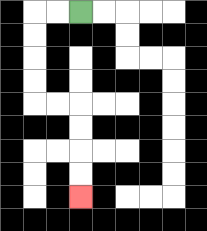{'start': '[3, 0]', 'end': '[3, 8]', 'path_directions': 'L,L,D,D,D,D,R,R,D,D,D,D', 'path_coordinates': '[[3, 0], [2, 0], [1, 0], [1, 1], [1, 2], [1, 3], [1, 4], [2, 4], [3, 4], [3, 5], [3, 6], [3, 7], [3, 8]]'}